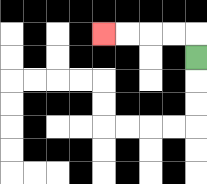{'start': '[8, 2]', 'end': '[4, 1]', 'path_directions': 'U,L,L,L,L', 'path_coordinates': '[[8, 2], [8, 1], [7, 1], [6, 1], [5, 1], [4, 1]]'}